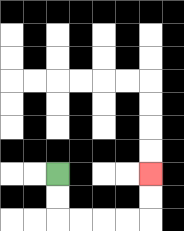{'start': '[2, 7]', 'end': '[6, 7]', 'path_directions': 'D,D,R,R,R,R,U,U', 'path_coordinates': '[[2, 7], [2, 8], [2, 9], [3, 9], [4, 9], [5, 9], [6, 9], [6, 8], [6, 7]]'}